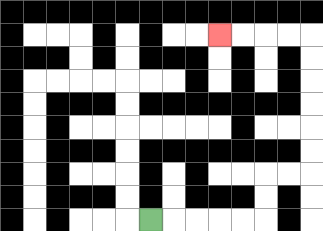{'start': '[6, 9]', 'end': '[9, 1]', 'path_directions': 'R,R,R,R,R,U,U,R,R,U,U,U,U,U,U,L,L,L,L', 'path_coordinates': '[[6, 9], [7, 9], [8, 9], [9, 9], [10, 9], [11, 9], [11, 8], [11, 7], [12, 7], [13, 7], [13, 6], [13, 5], [13, 4], [13, 3], [13, 2], [13, 1], [12, 1], [11, 1], [10, 1], [9, 1]]'}